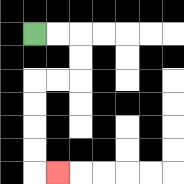{'start': '[1, 1]', 'end': '[2, 7]', 'path_directions': 'R,R,D,D,L,L,D,D,D,D,R', 'path_coordinates': '[[1, 1], [2, 1], [3, 1], [3, 2], [3, 3], [2, 3], [1, 3], [1, 4], [1, 5], [1, 6], [1, 7], [2, 7]]'}